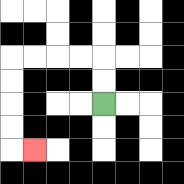{'start': '[4, 4]', 'end': '[1, 6]', 'path_directions': 'U,U,L,L,L,L,D,D,D,D,R', 'path_coordinates': '[[4, 4], [4, 3], [4, 2], [3, 2], [2, 2], [1, 2], [0, 2], [0, 3], [0, 4], [0, 5], [0, 6], [1, 6]]'}